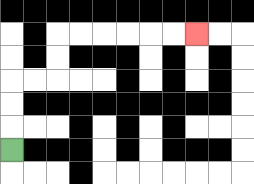{'start': '[0, 6]', 'end': '[8, 1]', 'path_directions': 'U,U,U,R,R,U,U,R,R,R,R,R,R', 'path_coordinates': '[[0, 6], [0, 5], [0, 4], [0, 3], [1, 3], [2, 3], [2, 2], [2, 1], [3, 1], [4, 1], [5, 1], [6, 1], [7, 1], [8, 1]]'}